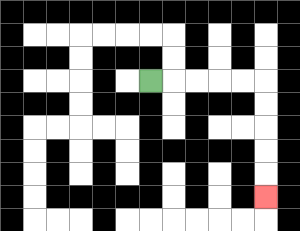{'start': '[6, 3]', 'end': '[11, 8]', 'path_directions': 'R,R,R,R,R,D,D,D,D,D', 'path_coordinates': '[[6, 3], [7, 3], [8, 3], [9, 3], [10, 3], [11, 3], [11, 4], [11, 5], [11, 6], [11, 7], [11, 8]]'}